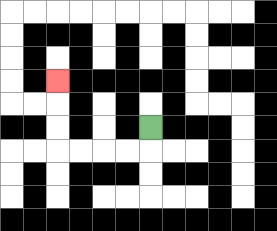{'start': '[6, 5]', 'end': '[2, 3]', 'path_directions': 'D,L,L,L,L,U,U,U', 'path_coordinates': '[[6, 5], [6, 6], [5, 6], [4, 6], [3, 6], [2, 6], [2, 5], [2, 4], [2, 3]]'}